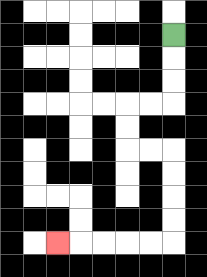{'start': '[7, 1]', 'end': '[2, 10]', 'path_directions': 'D,D,D,L,L,D,D,R,R,D,D,D,D,L,L,L,L,L', 'path_coordinates': '[[7, 1], [7, 2], [7, 3], [7, 4], [6, 4], [5, 4], [5, 5], [5, 6], [6, 6], [7, 6], [7, 7], [7, 8], [7, 9], [7, 10], [6, 10], [5, 10], [4, 10], [3, 10], [2, 10]]'}